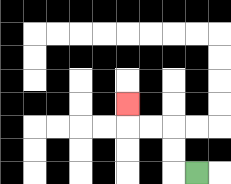{'start': '[8, 7]', 'end': '[5, 4]', 'path_directions': 'L,U,U,L,L,U', 'path_coordinates': '[[8, 7], [7, 7], [7, 6], [7, 5], [6, 5], [5, 5], [5, 4]]'}